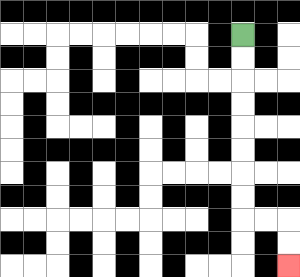{'start': '[10, 1]', 'end': '[12, 11]', 'path_directions': 'D,D,D,D,D,D,D,D,R,R,D,D', 'path_coordinates': '[[10, 1], [10, 2], [10, 3], [10, 4], [10, 5], [10, 6], [10, 7], [10, 8], [10, 9], [11, 9], [12, 9], [12, 10], [12, 11]]'}